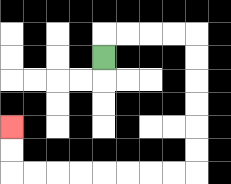{'start': '[4, 2]', 'end': '[0, 5]', 'path_directions': 'U,R,R,R,R,D,D,D,D,D,D,L,L,L,L,L,L,L,L,U,U', 'path_coordinates': '[[4, 2], [4, 1], [5, 1], [6, 1], [7, 1], [8, 1], [8, 2], [8, 3], [8, 4], [8, 5], [8, 6], [8, 7], [7, 7], [6, 7], [5, 7], [4, 7], [3, 7], [2, 7], [1, 7], [0, 7], [0, 6], [0, 5]]'}